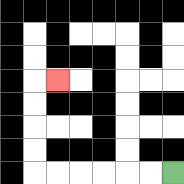{'start': '[7, 7]', 'end': '[2, 3]', 'path_directions': 'L,L,L,L,L,L,U,U,U,U,R', 'path_coordinates': '[[7, 7], [6, 7], [5, 7], [4, 7], [3, 7], [2, 7], [1, 7], [1, 6], [1, 5], [1, 4], [1, 3], [2, 3]]'}